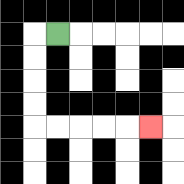{'start': '[2, 1]', 'end': '[6, 5]', 'path_directions': 'L,D,D,D,D,R,R,R,R,R', 'path_coordinates': '[[2, 1], [1, 1], [1, 2], [1, 3], [1, 4], [1, 5], [2, 5], [3, 5], [4, 5], [5, 5], [6, 5]]'}